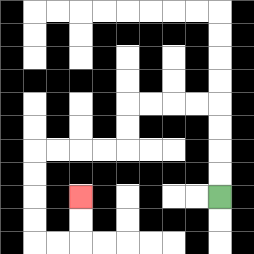{'start': '[9, 8]', 'end': '[3, 8]', 'path_directions': 'U,U,U,U,L,L,L,L,D,D,L,L,L,L,D,D,D,D,R,R,U,U', 'path_coordinates': '[[9, 8], [9, 7], [9, 6], [9, 5], [9, 4], [8, 4], [7, 4], [6, 4], [5, 4], [5, 5], [5, 6], [4, 6], [3, 6], [2, 6], [1, 6], [1, 7], [1, 8], [1, 9], [1, 10], [2, 10], [3, 10], [3, 9], [3, 8]]'}